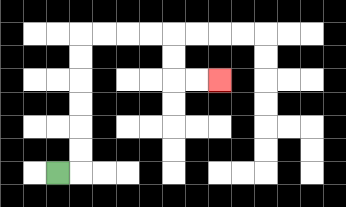{'start': '[2, 7]', 'end': '[9, 3]', 'path_directions': 'R,U,U,U,U,U,U,R,R,R,R,D,D,R,R', 'path_coordinates': '[[2, 7], [3, 7], [3, 6], [3, 5], [3, 4], [3, 3], [3, 2], [3, 1], [4, 1], [5, 1], [6, 1], [7, 1], [7, 2], [7, 3], [8, 3], [9, 3]]'}